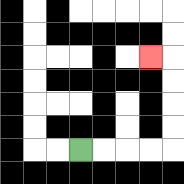{'start': '[3, 6]', 'end': '[6, 2]', 'path_directions': 'R,R,R,R,U,U,U,U,L', 'path_coordinates': '[[3, 6], [4, 6], [5, 6], [6, 6], [7, 6], [7, 5], [7, 4], [7, 3], [7, 2], [6, 2]]'}